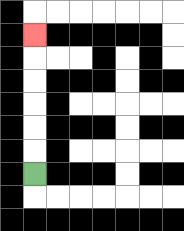{'start': '[1, 7]', 'end': '[1, 1]', 'path_directions': 'U,U,U,U,U,U', 'path_coordinates': '[[1, 7], [1, 6], [1, 5], [1, 4], [1, 3], [1, 2], [1, 1]]'}